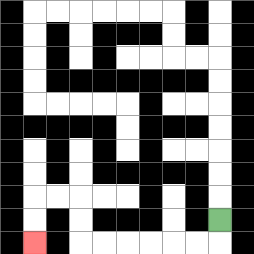{'start': '[9, 9]', 'end': '[1, 10]', 'path_directions': 'D,L,L,L,L,L,L,U,U,L,L,D,D', 'path_coordinates': '[[9, 9], [9, 10], [8, 10], [7, 10], [6, 10], [5, 10], [4, 10], [3, 10], [3, 9], [3, 8], [2, 8], [1, 8], [1, 9], [1, 10]]'}